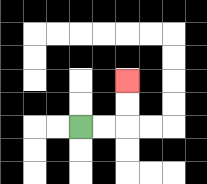{'start': '[3, 5]', 'end': '[5, 3]', 'path_directions': 'R,R,U,U', 'path_coordinates': '[[3, 5], [4, 5], [5, 5], [5, 4], [5, 3]]'}